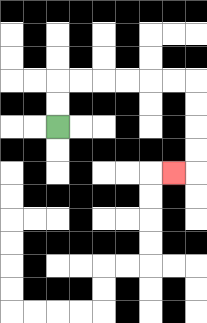{'start': '[2, 5]', 'end': '[7, 7]', 'path_directions': 'U,U,R,R,R,R,R,R,D,D,D,D,L', 'path_coordinates': '[[2, 5], [2, 4], [2, 3], [3, 3], [4, 3], [5, 3], [6, 3], [7, 3], [8, 3], [8, 4], [8, 5], [8, 6], [8, 7], [7, 7]]'}